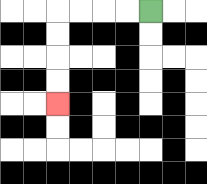{'start': '[6, 0]', 'end': '[2, 4]', 'path_directions': 'L,L,L,L,D,D,D,D', 'path_coordinates': '[[6, 0], [5, 0], [4, 0], [3, 0], [2, 0], [2, 1], [2, 2], [2, 3], [2, 4]]'}